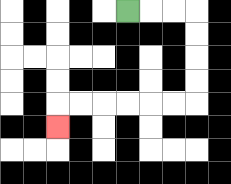{'start': '[5, 0]', 'end': '[2, 5]', 'path_directions': 'R,R,R,D,D,D,D,L,L,L,L,L,L,D', 'path_coordinates': '[[5, 0], [6, 0], [7, 0], [8, 0], [8, 1], [8, 2], [8, 3], [8, 4], [7, 4], [6, 4], [5, 4], [4, 4], [3, 4], [2, 4], [2, 5]]'}